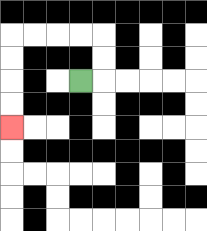{'start': '[3, 3]', 'end': '[0, 5]', 'path_directions': 'R,U,U,L,L,L,L,D,D,D,D', 'path_coordinates': '[[3, 3], [4, 3], [4, 2], [4, 1], [3, 1], [2, 1], [1, 1], [0, 1], [0, 2], [0, 3], [0, 4], [0, 5]]'}